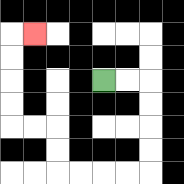{'start': '[4, 3]', 'end': '[1, 1]', 'path_directions': 'R,R,D,D,D,D,L,L,L,L,U,U,L,L,U,U,U,U,R', 'path_coordinates': '[[4, 3], [5, 3], [6, 3], [6, 4], [6, 5], [6, 6], [6, 7], [5, 7], [4, 7], [3, 7], [2, 7], [2, 6], [2, 5], [1, 5], [0, 5], [0, 4], [0, 3], [0, 2], [0, 1], [1, 1]]'}